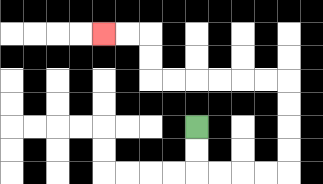{'start': '[8, 5]', 'end': '[4, 1]', 'path_directions': 'D,D,R,R,R,R,U,U,U,U,L,L,L,L,L,L,U,U,L,L', 'path_coordinates': '[[8, 5], [8, 6], [8, 7], [9, 7], [10, 7], [11, 7], [12, 7], [12, 6], [12, 5], [12, 4], [12, 3], [11, 3], [10, 3], [9, 3], [8, 3], [7, 3], [6, 3], [6, 2], [6, 1], [5, 1], [4, 1]]'}